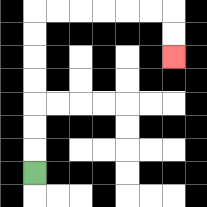{'start': '[1, 7]', 'end': '[7, 2]', 'path_directions': 'U,U,U,U,U,U,U,R,R,R,R,R,R,D,D', 'path_coordinates': '[[1, 7], [1, 6], [1, 5], [1, 4], [1, 3], [1, 2], [1, 1], [1, 0], [2, 0], [3, 0], [4, 0], [5, 0], [6, 0], [7, 0], [7, 1], [7, 2]]'}